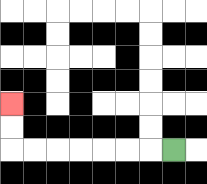{'start': '[7, 6]', 'end': '[0, 4]', 'path_directions': 'L,L,L,L,L,L,L,U,U', 'path_coordinates': '[[7, 6], [6, 6], [5, 6], [4, 6], [3, 6], [2, 6], [1, 6], [0, 6], [0, 5], [0, 4]]'}